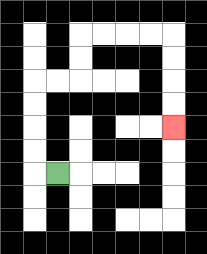{'start': '[2, 7]', 'end': '[7, 5]', 'path_directions': 'L,U,U,U,U,R,R,U,U,R,R,R,R,D,D,D,D', 'path_coordinates': '[[2, 7], [1, 7], [1, 6], [1, 5], [1, 4], [1, 3], [2, 3], [3, 3], [3, 2], [3, 1], [4, 1], [5, 1], [6, 1], [7, 1], [7, 2], [7, 3], [7, 4], [7, 5]]'}